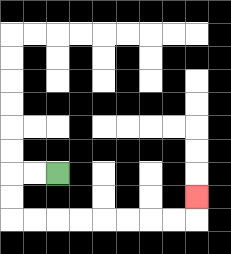{'start': '[2, 7]', 'end': '[8, 8]', 'path_directions': 'L,L,D,D,R,R,R,R,R,R,R,R,U', 'path_coordinates': '[[2, 7], [1, 7], [0, 7], [0, 8], [0, 9], [1, 9], [2, 9], [3, 9], [4, 9], [5, 9], [6, 9], [7, 9], [8, 9], [8, 8]]'}